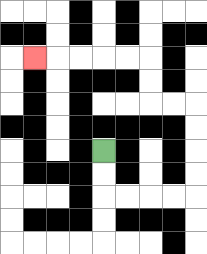{'start': '[4, 6]', 'end': '[1, 2]', 'path_directions': 'D,D,R,R,R,R,U,U,U,U,L,L,U,U,L,L,L,L,L', 'path_coordinates': '[[4, 6], [4, 7], [4, 8], [5, 8], [6, 8], [7, 8], [8, 8], [8, 7], [8, 6], [8, 5], [8, 4], [7, 4], [6, 4], [6, 3], [6, 2], [5, 2], [4, 2], [3, 2], [2, 2], [1, 2]]'}